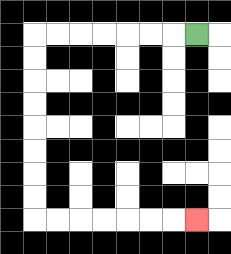{'start': '[8, 1]', 'end': '[8, 9]', 'path_directions': 'L,L,L,L,L,L,L,D,D,D,D,D,D,D,D,R,R,R,R,R,R,R', 'path_coordinates': '[[8, 1], [7, 1], [6, 1], [5, 1], [4, 1], [3, 1], [2, 1], [1, 1], [1, 2], [1, 3], [1, 4], [1, 5], [1, 6], [1, 7], [1, 8], [1, 9], [2, 9], [3, 9], [4, 9], [5, 9], [6, 9], [7, 9], [8, 9]]'}